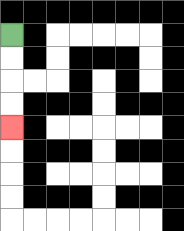{'start': '[0, 1]', 'end': '[0, 5]', 'path_directions': 'D,D,D,D', 'path_coordinates': '[[0, 1], [0, 2], [0, 3], [0, 4], [0, 5]]'}